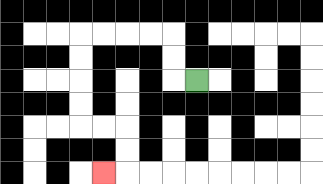{'start': '[8, 3]', 'end': '[4, 7]', 'path_directions': 'L,U,U,L,L,L,L,D,D,D,D,R,R,D,D,L', 'path_coordinates': '[[8, 3], [7, 3], [7, 2], [7, 1], [6, 1], [5, 1], [4, 1], [3, 1], [3, 2], [3, 3], [3, 4], [3, 5], [4, 5], [5, 5], [5, 6], [5, 7], [4, 7]]'}